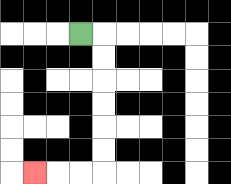{'start': '[3, 1]', 'end': '[1, 7]', 'path_directions': 'R,D,D,D,D,D,D,L,L,L', 'path_coordinates': '[[3, 1], [4, 1], [4, 2], [4, 3], [4, 4], [4, 5], [4, 6], [4, 7], [3, 7], [2, 7], [1, 7]]'}